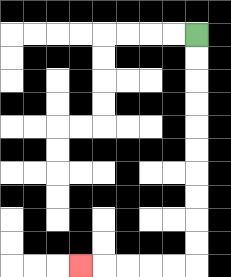{'start': '[8, 1]', 'end': '[3, 11]', 'path_directions': 'D,D,D,D,D,D,D,D,D,D,L,L,L,L,L', 'path_coordinates': '[[8, 1], [8, 2], [8, 3], [8, 4], [8, 5], [8, 6], [8, 7], [8, 8], [8, 9], [8, 10], [8, 11], [7, 11], [6, 11], [5, 11], [4, 11], [3, 11]]'}